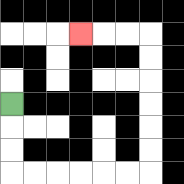{'start': '[0, 4]', 'end': '[3, 1]', 'path_directions': 'D,D,D,R,R,R,R,R,R,U,U,U,U,U,U,L,L,L', 'path_coordinates': '[[0, 4], [0, 5], [0, 6], [0, 7], [1, 7], [2, 7], [3, 7], [4, 7], [5, 7], [6, 7], [6, 6], [6, 5], [6, 4], [6, 3], [6, 2], [6, 1], [5, 1], [4, 1], [3, 1]]'}